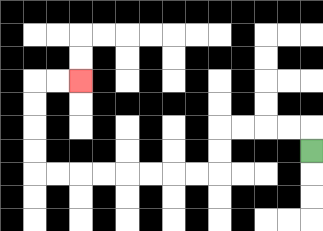{'start': '[13, 6]', 'end': '[3, 3]', 'path_directions': 'U,L,L,L,L,D,D,L,L,L,L,L,L,L,L,U,U,U,U,R,R', 'path_coordinates': '[[13, 6], [13, 5], [12, 5], [11, 5], [10, 5], [9, 5], [9, 6], [9, 7], [8, 7], [7, 7], [6, 7], [5, 7], [4, 7], [3, 7], [2, 7], [1, 7], [1, 6], [1, 5], [1, 4], [1, 3], [2, 3], [3, 3]]'}